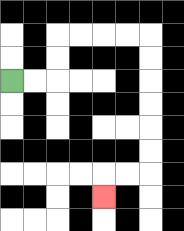{'start': '[0, 3]', 'end': '[4, 8]', 'path_directions': 'R,R,U,U,R,R,R,R,D,D,D,D,D,D,L,L,D', 'path_coordinates': '[[0, 3], [1, 3], [2, 3], [2, 2], [2, 1], [3, 1], [4, 1], [5, 1], [6, 1], [6, 2], [6, 3], [6, 4], [6, 5], [6, 6], [6, 7], [5, 7], [4, 7], [4, 8]]'}